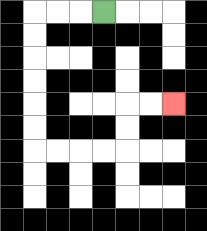{'start': '[4, 0]', 'end': '[7, 4]', 'path_directions': 'L,L,L,D,D,D,D,D,D,R,R,R,R,U,U,R,R', 'path_coordinates': '[[4, 0], [3, 0], [2, 0], [1, 0], [1, 1], [1, 2], [1, 3], [1, 4], [1, 5], [1, 6], [2, 6], [3, 6], [4, 6], [5, 6], [5, 5], [5, 4], [6, 4], [7, 4]]'}